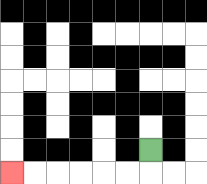{'start': '[6, 6]', 'end': '[0, 7]', 'path_directions': 'D,L,L,L,L,L,L', 'path_coordinates': '[[6, 6], [6, 7], [5, 7], [4, 7], [3, 7], [2, 7], [1, 7], [0, 7]]'}